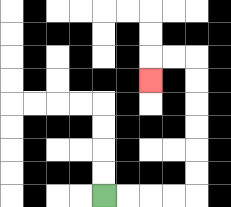{'start': '[4, 8]', 'end': '[6, 3]', 'path_directions': 'R,R,R,R,U,U,U,U,U,U,L,L,D', 'path_coordinates': '[[4, 8], [5, 8], [6, 8], [7, 8], [8, 8], [8, 7], [8, 6], [8, 5], [8, 4], [8, 3], [8, 2], [7, 2], [6, 2], [6, 3]]'}